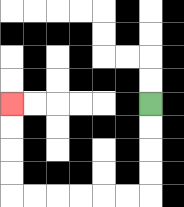{'start': '[6, 4]', 'end': '[0, 4]', 'path_directions': 'D,D,D,D,L,L,L,L,L,L,U,U,U,U', 'path_coordinates': '[[6, 4], [6, 5], [6, 6], [6, 7], [6, 8], [5, 8], [4, 8], [3, 8], [2, 8], [1, 8], [0, 8], [0, 7], [0, 6], [0, 5], [0, 4]]'}